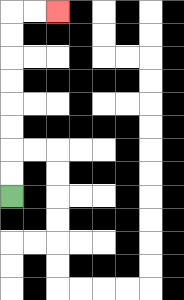{'start': '[0, 8]', 'end': '[2, 0]', 'path_directions': 'U,U,U,U,U,U,U,U,R,R', 'path_coordinates': '[[0, 8], [0, 7], [0, 6], [0, 5], [0, 4], [0, 3], [0, 2], [0, 1], [0, 0], [1, 0], [2, 0]]'}